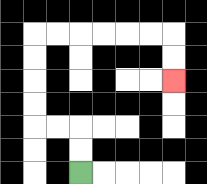{'start': '[3, 7]', 'end': '[7, 3]', 'path_directions': 'U,U,L,L,U,U,U,U,R,R,R,R,R,R,D,D', 'path_coordinates': '[[3, 7], [3, 6], [3, 5], [2, 5], [1, 5], [1, 4], [1, 3], [1, 2], [1, 1], [2, 1], [3, 1], [4, 1], [5, 1], [6, 1], [7, 1], [7, 2], [7, 3]]'}